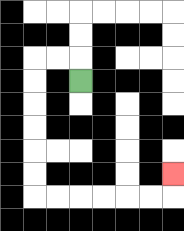{'start': '[3, 3]', 'end': '[7, 7]', 'path_directions': 'U,L,L,D,D,D,D,D,D,R,R,R,R,R,R,U', 'path_coordinates': '[[3, 3], [3, 2], [2, 2], [1, 2], [1, 3], [1, 4], [1, 5], [1, 6], [1, 7], [1, 8], [2, 8], [3, 8], [4, 8], [5, 8], [6, 8], [7, 8], [7, 7]]'}